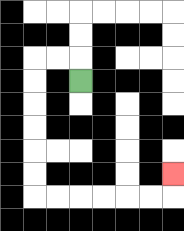{'start': '[3, 3]', 'end': '[7, 7]', 'path_directions': 'U,L,L,D,D,D,D,D,D,R,R,R,R,R,R,U', 'path_coordinates': '[[3, 3], [3, 2], [2, 2], [1, 2], [1, 3], [1, 4], [1, 5], [1, 6], [1, 7], [1, 8], [2, 8], [3, 8], [4, 8], [5, 8], [6, 8], [7, 8], [7, 7]]'}